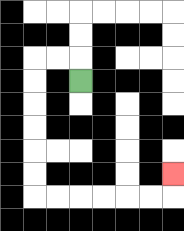{'start': '[3, 3]', 'end': '[7, 7]', 'path_directions': 'U,L,L,D,D,D,D,D,D,R,R,R,R,R,R,U', 'path_coordinates': '[[3, 3], [3, 2], [2, 2], [1, 2], [1, 3], [1, 4], [1, 5], [1, 6], [1, 7], [1, 8], [2, 8], [3, 8], [4, 8], [5, 8], [6, 8], [7, 8], [7, 7]]'}